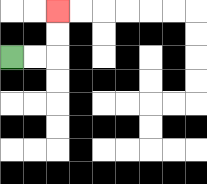{'start': '[0, 2]', 'end': '[2, 0]', 'path_directions': 'R,R,U,U', 'path_coordinates': '[[0, 2], [1, 2], [2, 2], [2, 1], [2, 0]]'}